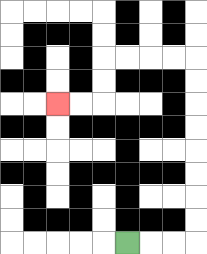{'start': '[5, 10]', 'end': '[2, 4]', 'path_directions': 'R,R,R,U,U,U,U,U,U,U,U,L,L,L,L,D,D,L,L', 'path_coordinates': '[[5, 10], [6, 10], [7, 10], [8, 10], [8, 9], [8, 8], [8, 7], [8, 6], [8, 5], [8, 4], [8, 3], [8, 2], [7, 2], [6, 2], [5, 2], [4, 2], [4, 3], [4, 4], [3, 4], [2, 4]]'}